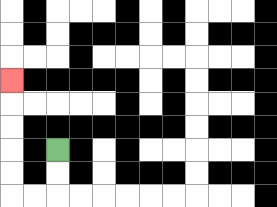{'start': '[2, 6]', 'end': '[0, 3]', 'path_directions': 'D,D,L,L,U,U,U,U,U', 'path_coordinates': '[[2, 6], [2, 7], [2, 8], [1, 8], [0, 8], [0, 7], [0, 6], [0, 5], [0, 4], [0, 3]]'}